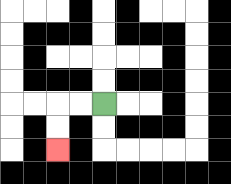{'start': '[4, 4]', 'end': '[2, 6]', 'path_directions': 'L,L,D,D', 'path_coordinates': '[[4, 4], [3, 4], [2, 4], [2, 5], [2, 6]]'}